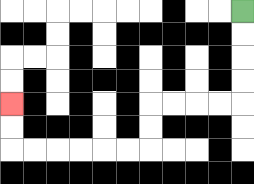{'start': '[10, 0]', 'end': '[0, 4]', 'path_directions': 'D,D,D,D,L,L,L,L,D,D,L,L,L,L,L,L,U,U', 'path_coordinates': '[[10, 0], [10, 1], [10, 2], [10, 3], [10, 4], [9, 4], [8, 4], [7, 4], [6, 4], [6, 5], [6, 6], [5, 6], [4, 6], [3, 6], [2, 6], [1, 6], [0, 6], [0, 5], [0, 4]]'}